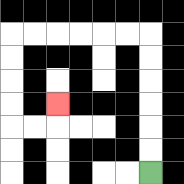{'start': '[6, 7]', 'end': '[2, 4]', 'path_directions': 'U,U,U,U,U,U,L,L,L,L,L,L,D,D,D,D,R,R,U', 'path_coordinates': '[[6, 7], [6, 6], [6, 5], [6, 4], [6, 3], [6, 2], [6, 1], [5, 1], [4, 1], [3, 1], [2, 1], [1, 1], [0, 1], [0, 2], [0, 3], [0, 4], [0, 5], [1, 5], [2, 5], [2, 4]]'}